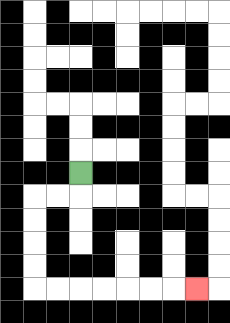{'start': '[3, 7]', 'end': '[8, 12]', 'path_directions': 'D,L,L,D,D,D,D,R,R,R,R,R,R,R', 'path_coordinates': '[[3, 7], [3, 8], [2, 8], [1, 8], [1, 9], [1, 10], [1, 11], [1, 12], [2, 12], [3, 12], [4, 12], [5, 12], [6, 12], [7, 12], [8, 12]]'}